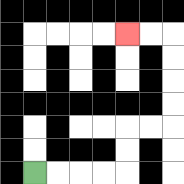{'start': '[1, 7]', 'end': '[5, 1]', 'path_directions': 'R,R,R,R,U,U,R,R,U,U,U,U,L,L', 'path_coordinates': '[[1, 7], [2, 7], [3, 7], [4, 7], [5, 7], [5, 6], [5, 5], [6, 5], [7, 5], [7, 4], [7, 3], [7, 2], [7, 1], [6, 1], [5, 1]]'}